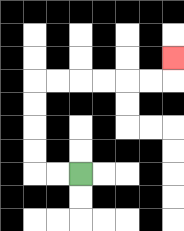{'start': '[3, 7]', 'end': '[7, 2]', 'path_directions': 'L,L,U,U,U,U,R,R,R,R,R,R,U', 'path_coordinates': '[[3, 7], [2, 7], [1, 7], [1, 6], [1, 5], [1, 4], [1, 3], [2, 3], [3, 3], [4, 3], [5, 3], [6, 3], [7, 3], [7, 2]]'}